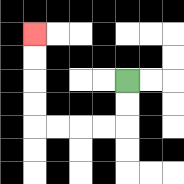{'start': '[5, 3]', 'end': '[1, 1]', 'path_directions': 'D,D,L,L,L,L,U,U,U,U', 'path_coordinates': '[[5, 3], [5, 4], [5, 5], [4, 5], [3, 5], [2, 5], [1, 5], [1, 4], [1, 3], [1, 2], [1, 1]]'}